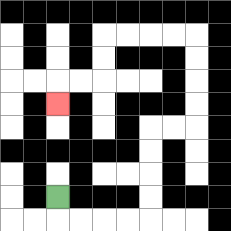{'start': '[2, 8]', 'end': '[2, 4]', 'path_directions': 'D,R,R,R,R,U,U,U,U,R,R,U,U,U,U,L,L,L,L,D,D,L,L,D', 'path_coordinates': '[[2, 8], [2, 9], [3, 9], [4, 9], [5, 9], [6, 9], [6, 8], [6, 7], [6, 6], [6, 5], [7, 5], [8, 5], [8, 4], [8, 3], [8, 2], [8, 1], [7, 1], [6, 1], [5, 1], [4, 1], [4, 2], [4, 3], [3, 3], [2, 3], [2, 4]]'}